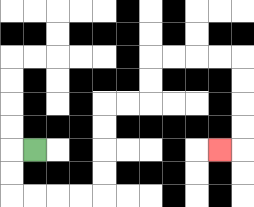{'start': '[1, 6]', 'end': '[9, 6]', 'path_directions': 'L,D,D,R,R,R,R,U,U,U,U,R,R,U,U,R,R,R,R,D,D,D,D,L', 'path_coordinates': '[[1, 6], [0, 6], [0, 7], [0, 8], [1, 8], [2, 8], [3, 8], [4, 8], [4, 7], [4, 6], [4, 5], [4, 4], [5, 4], [6, 4], [6, 3], [6, 2], [7, 2], [8, 2], [9, 2], [10, 2], [10, 3], [10, 4], [10, 5], [10, 6], [9, 6]]'}